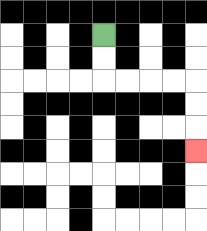{'start': '[4, 1]', 'end': '[8, 6]', 'path_directions': 'D,D,R,R,R,R,D,D,D', 'path_coordinates': '[[4, 1], [4, 2], [4, 3], [5, 3], [6, 3], [7, 3], [8, 3], [8, 4], [8, 5], [8, 6]]'}